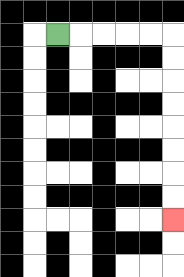{'start': '[2, 1]', 'end': '[7, 9]', 'path_directions': 'R,R,R,R,R,D,D,D,D,D,D,D,D', 'path_coordinates': '[[2, 1], [3, 1], [4, 1], [5, 1], [6, 1], [7, 1], [7, 2], [7, 3], [7, 4], [7, 5], [7, 6], [7, 7], [7, 8], [7, 9]]'}